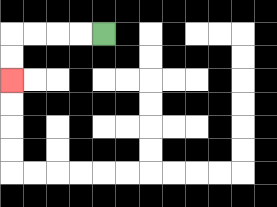{'start': '[4, 1]', 'end': '[0, 3]', 'path_directions': 'L,L,L,L,D,D', 'path_coordinates': '[[4, 1], [3, 1], [2, 1], [1, 1], [0, 1], [0, 2], [0, 3]]'}